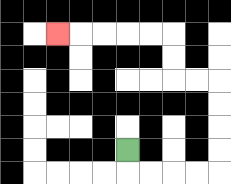{'start': '[5, 6]', 'end': '[2, 1]', 'path_directions': 'D,R,R,R,R,U,U,U,U,L,L,U,U,L,L,L,L,L', 'path_coordinates': '[[5, 6], [5, 7], [6, 7], [7, 7], [8, 7], [9, 7], [9, 6], [9, 5], [9, 4], [9, 3], [8, 3], [7, 3], [7, 2], [7, 1], [6, 1], [5, 1], [4, 1], [3, 1], [2, 1]]'}